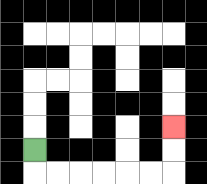{'start': '[1, 6]', 'end': '[7, 5]', 'path_directions': 'D,R,R,R,R,R,R,U,U', 'path_coordinates': '[[1, 6], [1, 7], [2, 7], [3, 7], [4, 7], [5, 7], [6, 7], [7, 7], [7, 6], [7, 5]]'}